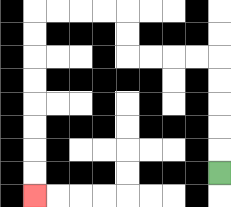{'start': '[9, 7]', 'end': '[1, 8]', 'path_directions': 'U,U,U,U,U,L,L,L,L,U,U,L,L,L,L,D,D,D,D,D,D,D,D', 'path_coordinates': '[[9, 7], [9, 6], [9, 5], [9, 4], [9, 3], [9, 2], [8, 2], [7, 2], [6, 2], [5, 2], [5, 1], [5, 0], [4, 0], [3, 0], [2, 0], [1, 0], [1, 1], [1, 2], [1, 3], [1, 4], [1, 5], [1, 6], [1, 7], [1, 8]]'}